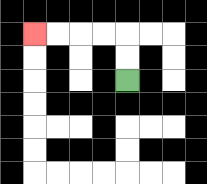{'start': '[5, 3]', 'end': '[1, 1]', 'path_directions': 'U,U,L,L,L,L', 'path_coordinates': '[[5, 3], [5, 2], [5, 1], [4, 1], [3, 1], [2, 1], [1, 1]]'}